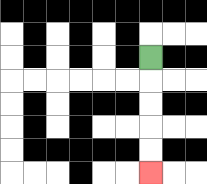{'start': '[6, 2]', 'end': '[6, 7]', 'path_directions': 'D,D,D,D,D', 'path_coordinates': '[[6, 2], [6, 3], [6, 4], [6, 5], [6, 6], [6, 7]]'}